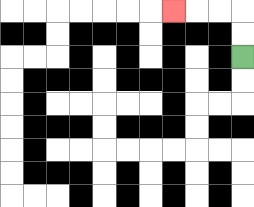{'start': '[10, 2]', 'end': '[7, 0]', 'path_directions': 'U,U,L,L,L', 'path_coordinates': '[[10, 2], [10, 1], [10, 0], [9, 0], [8, 0], [7, 0]]'}